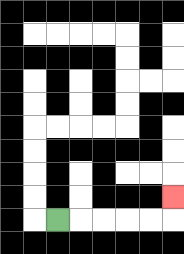{'start': '[2, 9]', 'end': '[7, 8]', 'path_directions': 'R,R,R,R,R,U', 'path_coordinates': '[[2, 9], [3, 9], [4, 9], [5, 9], [6, 9], [7, 9], [7, 8]]'}